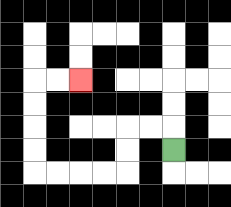{'start': '[7, 6]', 'end': '[3, 3]', 'path_directions': 'U,L,L,D,D,L,L,L,L,U,U,U,U,R,R', 'path_coordinates': '[[7, 6], [7, 5], [6, 5], [5, 5], [5, 6], [5, 7], [4, 7], [3, 7], [2, 7], [1, 7], [1, 6], [1, 5], [1, 4], [1, 3], [2, 3], [3, 3]]'}